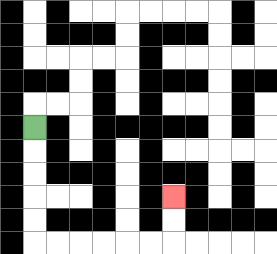{'start': '[1, 5]', 'end': '[7, 8]', 'path_directions': 'D,D,D,D,D,R,R,R,R,R,R,U,U', 'path_coordinates': '[[1, 5], [1, 6], [1, 7], [1, 8], [1, 9], [1, 10], [2, 10], [3, 10], [4, 10], [5, 10], [6, 10], [7, 10], [7, 9], [7, 8]]'}